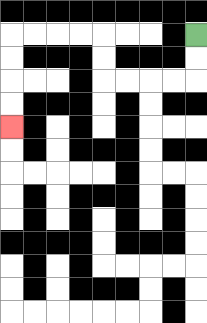{'start': '[8, 1]', 'end': '[0, 5]', 'path_directions': 'D,D,L,L,L,L,U,U,L,L,L,L,D,D,D,D', 'path_coordinates': '[[8, 1], [8, 2], [8, 3], [7, 3], [6, 3], [5, 3], [4, 3], [4, 2], [4, 1], [3, 1], [2, 1], [1, 1], [0, 1], [0, 2], [0, 3], [0, 4], [0, 5]]'}